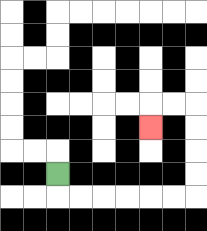{'start': '[2, 7]', 'end': '[6, 5]', 'path_directions': 'D,R,R,R,R,R,R,U,U,U,U,L,L,D', 'path_coordinates': '[[2, 7], [2, 8], [3, 8], [4, 8], [5, 8], [6, 8], [7, 8], [8, 8], [8, 7], [8, 6], [8, 5], [8, 4], [7, 4], [6, 4], [6, 5]]'}